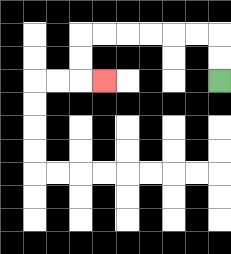{'start': '[9, 3]', 'end': '[4, 3]', 'path_directions': 'U,U,L,L,L,L,L,L,D,D,R', 'path_coordinates': '[[9, 3], [9, 2], [9, 1], [8, 1], [7, 1], [6, 1], [5, 1], [4, 1], [3, 1], [3, 2], [3, 3], [4, 3]]'}